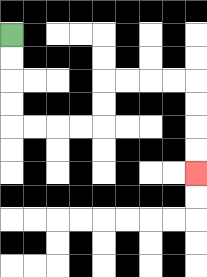{'start': '[0, 1]', 'end': '[8, 7]', 'path_directions': 'D,D,D,D,R,R,R,R,U,U,R,R,R,R,D,D,D,D', 'path_coordinates': '[[0, 1], [0, 2], [0, 3], [0, 4], [0, 5], [1, 5], [2, 5], [3, 5], [4, 5], [4, 4], [4, 3], [5, 3], [6, 3], [7, 3], [8, 3], [8, 4], [8, 5], [8, 6], [8, 7]]'}